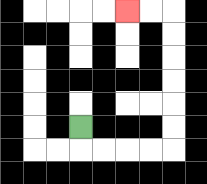{'start': '[3, 5]', 'end': '[5, 0]', 'path_directions': 'D,R,R,R,R,U,U,U,U,U,U,L,L', 'path_coordinates': '[[3, 5], [3, 6], [4, 6], [5, 6], [6, 6], [7, 6], [7, 5], [7, 4], [7, 3], [7, 2], [7, 1], [7, 0], [6, 0], [5, 0]]'}